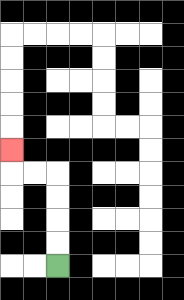{'start': '[2, 11]', 'end': '[0, 6]', 'path_directions': 'U,U,U,U,L,L,U', 'path_coordinates': '[[2, 11], [2, 10], [2, 9], [2, 8], [2, 7], [1, 7], [0, 7], [0, 6]]'}